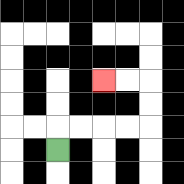{'start': '[2, 6]', 'end': '[4, 3]', 'path_directions': 'U,R,R,R,R,U,U,L,L', 'path_coordinates': '[[2, 6], [2, 5], [3, 5], [4, 5], [5, 5], [6, 5], [6, 4], [6, 3], [5, 3], [4, 3]]'}